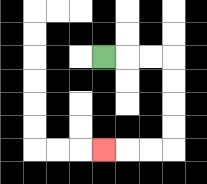{'start': '[4, 2]', 'end': '[4, 6]', 'path_directions': 'R,R,R,D,D,D,D,L,L,L', 'path_coordinates': '[[4, 2], [5, 2], [6, 2], [7, 2], [7, 3], [7, 4], [7, 5], [7, 6], [6, 6], [5, 6], [4, 6]]'}